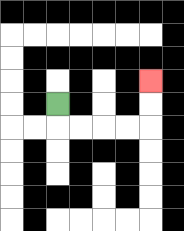{'start': '[2, 4]', 'end': '[6, 3]', 'path_directions': 'D,R,R,R,R,U,U', 'path_coordinates': '[[2, 4], [2, 5], [3, 5], [4, 5], [5, 5], [6, 5], [6, 4], [6, 3]]'}